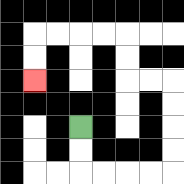{'start': '[3, 5]', 'end': '[1, 3]', 'path_directions': 'D,D,R,R,R,R,U,U,U,U,L,L,U,U,L,L,L,L,D,D', 'path_coordinates': '[[3, 5], [3, 6], [3, 7], [4, 7], [5, 7], [6, 7], [7, 7], [7, 6], [7, 5], [7, 4], [7, 3], [6, 3], [5, 3], [5, 2], [5, 1], [4, 1], [3, 1], [2, 1], [1, 1], [1, 2], [1, 3]]'}